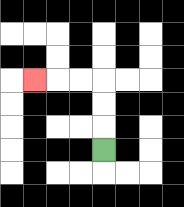{'start': '[4, 6]', 'end': '[1, 3]', 'path_directions': 'U,U,U,L,L,L', 'path_coordinates': '[[4, 6], [4, 5], [4, 4], [4, 3], [3, 3], [2, 3], [1, 3]]'}